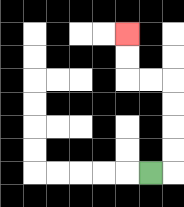{'start': '[6, 7]', 'end': '[5, 1]', 'path_directions': 'R,U,U,U,U,L,L,U,U', 'path_coordinates': '[[6, 7], [7, 7], [7, 6], [7, 5], [7, 4], [7, 3], [6, 3], [5, 3], [5, 2], [5, 1]]'}